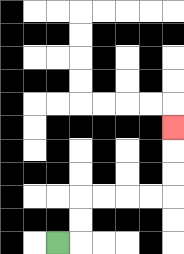{'start': '[2, 10]', 'end': '[7, 5]', 'path_directions': 'R,U,U,R,R,R,R,U,U,U', 'path_coordinates': '[[2, 10], [3, 10], [3, 9], [3, 8], [4, 8], [5, 8], [6, 8], [7, 8], [7, 7], [7, 6], [7, 5]]'}